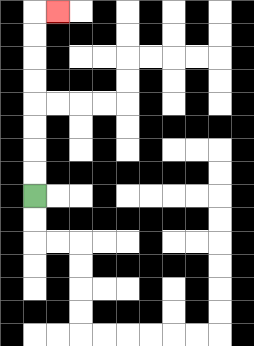{'start': '[1, 8]', 'end': '[2, 0]', 'path_directions': 'U,U,U,U,U,U,U,U,R', 'path_coordinates': '[[1, 8], [1, 7], [1, 6], [1, 5], [1, 4], [1, 3], [1, 2], [1, 1], [1, 0], [2, 0]]'}